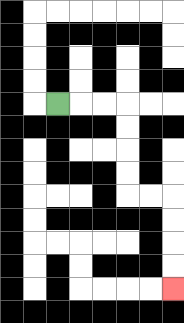{'start': '[2, 4]', 'end': '[7, 12]', 'path_directions': 'R,R,R,D,D,D,D,R,R,D,D,D,D', 'path_coordinates': '[[2, 4], [3, 4], [4, 4], [5, 4], [5, 5], [5, 6], [5, 7], [5, 8], [6, 8], [7, 8], [7, 9], [7, 10], [7, 11], [7, 12]]'}